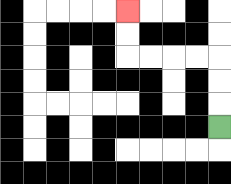{'start': '[9, 5]', 'end': '[5, 0]', 'path_directions': 'U,U,U,L,L,L,L,U,U', 'path_coordinates': '[[9, 5], [9, 4], [9, 3], [9, 2], [8, 2], [7, 2], [6, 2], [5, 2], [5, 1], [5, 0]]'}